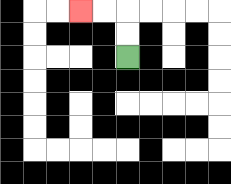{'start': '[5, 2]', 'end': '[3, 0]', 'path_directions': 'U,U,L,L', 'path_coordinates': '[[5, 2], [5, 1], [5, 0], [4, 0], [3, 0]]'}